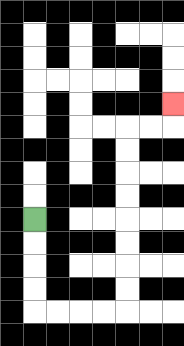{'start': '[1, 9]', 'end': '[7, 4]', 'path_directions': 'D,D,D,D,R,R,R,R,U,U,U,U,U,U,U,U,R,R,U', 'path_coordinates': '[[1, 9], [1, 10], [1, 11], [1, 12], [1, 13], [2, 13], [3, 13], [4, 13], [5, 13], [5, 12], [5, 11], [5, 10], [5, 9], [5, 8], [5, 7], [5, 6], [5, 5], [6, 5], [7, 5], [7, 4]]'}